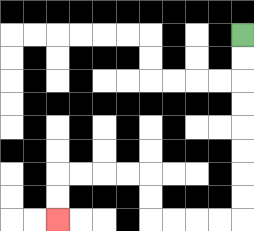{'start': '[10, 1]', 'end': '[2, 9]', 'path_directions': 'D,D,D,D,D,D,D,D,L,L,L,L,U,U,L,L,L,L,D,D', 'path_coordinates': '[[10, 1], [10, 2], [10, 3], [10, 4], [10, 5], [10, 6], [10, 7], [10, 8], [10, 9], [9, 9], [8, 9], [7, 9], [6, 9], [6, 8], [6, 7], [5, 7], [4, 7], [3, 7], [2, 7], [2, 8], [2, 9]]'}